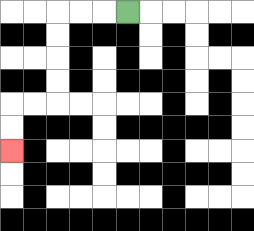{'start': '[5, 0]', 'end': '[0, 6]', 'path_directions': 'L,L,L,D,D,D,D,L,L,D,D', 'path_coordinates': '[[5, 0], [4, 0], [3, 0], [2, 0], [2, 1], [2, 2], [2, 3], [2, 4], [1, 4], [0, 4], [0, 5], [0, 6]]'}